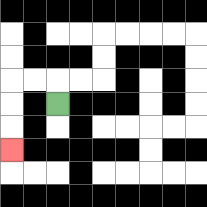{'start': '[2, 4]', 'end': '[0, 6]', 'path_directions': 'U,L,L,D,D,D', 'path_coordinates': '[[2, 4], [2, 3], [1, 3], [0, 3], [0, 4], [0, 5], [0, 6]]'}